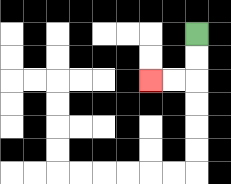{'start': '[8, 1]', 'end': '[6, 3]', 'path_directions': 'D,D,L,L', 'path_coordinates': '[[8, 1], [8, 2], [8, 3], [7, 3], [6, 3]]'}